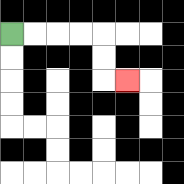{'start': '[0, 1]', 'end': '[5, 3]', 'path_directions': 'R,R,R,R,D,D,R', 'path_coordinates': '[[0, 1], [1, 1], [2, 1], [3, 1], [4, 1], [4, 2], [4, 3], [5, 3]]'}